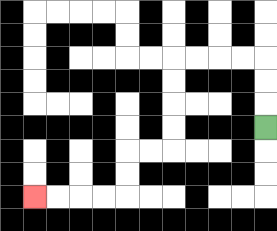{'start': '[11, 5]', 'end': '[1, 8]', 'path_directions': 'U,U,U,L,L,L,L,D,D,D,D,L,L,D,D,L,L,L,L', 'path_coordinates': '[[11, 5], [11, 4], [11, 3], [11, 2], [10, 2], [9, 2], [8, 2], [7, 2], [7, 3], [7, 4], [7, 5], [7, 6], [6, 6], [5, 6], [5, 7], [5, 8], [4, 8], [3, 8], [2, 8], [1, 8]]'}